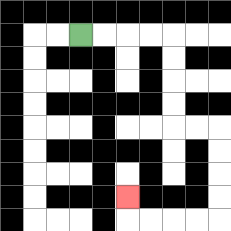{'start': '[3, 1]', 'end': '[5, 8]', 'path_directions': 'R,R,R,R,D,D,D,D,R,R,D,D,D,D,L,L,L,L,U', 'path_coordinates': '[[3, 1], [4, 1], [5, 1], [6, 1], [7, 1], [7, 2], [7, 3], [7, 4], [7, 5], [8, 5], [9, 5], [9, 6], [9, 7], [9, 8], [9, 9], [8, 9], [7, 9], [6, 9], [5, 9], [5, 8]]'}